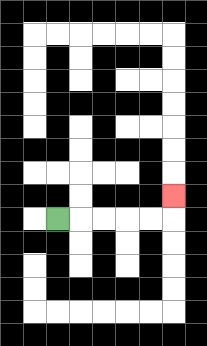{'start': '[2, 9]', 'end': '[7, 8]', 'path_directions': 'R,R,R,R,R,U', 'path_coordinates': '[[2, 9], [3, 9], [4, 9], [5, 9], [6, 9], [7, 9], [7, 8]]'}